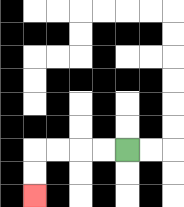{'start': '[5, 6]', 'end': '[1, 8]', 'path_directions': 'L,L,L,L,D,D', 'path_coordinates': '[[5, 6], [4, 6], [3, 6], [2, 6], [1, 6], [1, 7], [1, 8]]'}